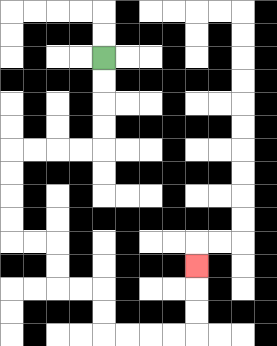{'start': '[4, 2]', 'end': '[8, 11]', 'path_directions': 'D,D,D,D,L,L,L,L,D,D,D,D,R,R,D,D,R,R,D,D,R,R,R,R,U,U,U', 'path_coordinates': '[[4, 2], [4, 3], [4, 4], [4, 5], [4, 6], [3, 6], [2, 6], [1, 6], [0, 6], [0, 7], [0, 8], [0, 9], [0, 10], [1, 10], [2, 10], [2, 11], [2, 12], [3, 12], [4, 12], [4, 13], [4, 14], [5, 14], [6, 14], [7, 14], [8, 14], [8, 13], [8, 12], [8, 11]]'}